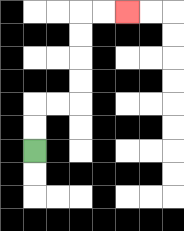{'start': '[1, 6]', 'end': '[5, 0]', 'path_directions': 'U,U,R,R,U,U,U,U,R,R', 'path_coordinates': '[[1, 6], [1, 5], [1, 4], [2, 4], [3, 4], [3, 3], [3, 2], [3, 1], [3, 0], [4, 0], [5, 0]]'}